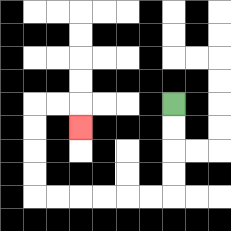{'start': '[7, 4]', 'end': '[3, 5]', 'path_directions': 'D,D,D,D,L,L,L,L,L,L,U,U,U,U,R,R,D', 'path_coordinates': '[[7, 4], [7, 5], [7, 6], [7, 7], [7, 8], [6, 8], [5, 8], [4, 8], [3, 8], [2, 8], [1, 8], [1, 7], [1, 6], [1, 5], [1, 4], [2, 4], [3, 4], [3, 5]]'}